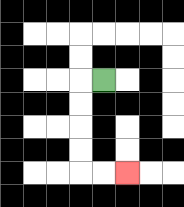{'start': '[4, 3]', 'end': '[5, 7]', 'path_directions': 'L,D,D,D,D,R,R', 'path_coordinates': '[[4, 3], [3, 3], [3, 4], [3, 5], [3, 6], [3, 7], [4, 7], [5, 7]]'}